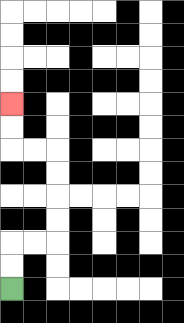{'start': '[0, 12]', 'end': '[0, 4]', 'path_directions': 'U,U,R,R,U,U,U,U,L,L,U,U', 'path_coordinates': '[[0, 12], [0, 11], [0, 10], [1, 10], [2, 10], [2, 9], [2, 8], [2, 7], [2, 6], [1, 6], [0, 6], [0, 5], [0, 4]]'}